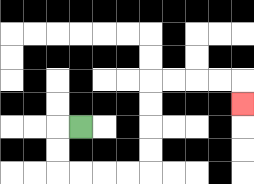{'start': '[3, 5]', 'end': '[10, 4]', 'path_directions': 'L,D,D,R,R,R,R,U,U,U,U,R,R,R,R,D', 'path_coordinates': '[[3, 5], [2, 5], [2, 6], [2, 7], [3, 7], [4, 7], [5, 7], [6, 7], [6, 6], [6, 5], [6, 4], [6, 3], [7, 3], [8, 3], [9, 3], [10, 3], [10, 4]]'}